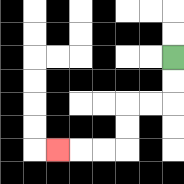{'start': '[7, 2]', 'end': '[2, 6]', 'path_directions': 'D,D,L,L,D,D,L,L,L', 'path_coordinates': '[[7, 2], [7, 3], [7, 4], [6, 4], [5, 4], [5, 5], [5, 6], [4, 6], [3, 6], [2, 6]]'}